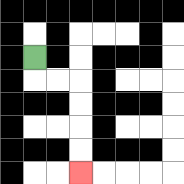{'start': '[1, 2]', 'end': '[3, 7]', 'path_directions': 'D,R,R,D,D,D,D', 'path_coordinates': '[[1, 2], [1, 3], [2, 3], [3, 3], [3, 4], [3, 5], [3, 6], [3, 7]]'}